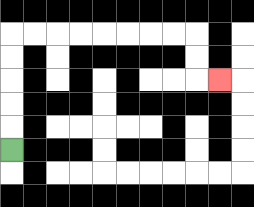{'start': '[0, 6]', 'end': '[9, 3]', 'path_directions': 'U,U,U,U,U,R,R,R,R,R,R,R,R,D,D,R', 'path_coordinates': '[[0, 6], [0, 5], [0, 4], [0, 3], [0, 2], [0, 1], [1, 1], [2, 1], [3, 1], [4, 1], [5, 1], [6, 1], [7, 1], [8, 1], [8, 2], [8, 3], [9, 3]]'}